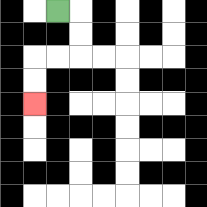{'start': '[2, 0]', 'end': '[1, 4]', 'path_directions': 'R,D,D,L,L,D,D', 'path_coordinates': '[[2, 0], [3, 0], [3, 1], [3, 2], [2, 2], [1, 2], [1, 3], [1, 4]]'}